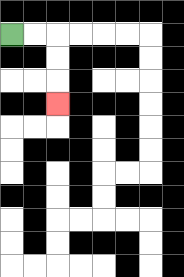{'start': '[0, 1]', 'end': '[2, 4]', 'path_directions': 'R,R,D,D,D', 'path_coordinates': '[[0, 1], [1, 1], [2, 1], [2, 2], [2, 3], [2, 4]]'}